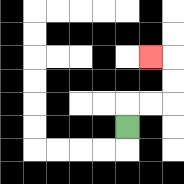{'start': '[5, 5]', 'end': '[6, 2]', 'path_directions': 'U,R,R,U,U,L', 'path_coordinates': '[[5, 5], [5, 4], [6, 4], [7, 4], [7, 3], [7, 2], [6, 2]]'}